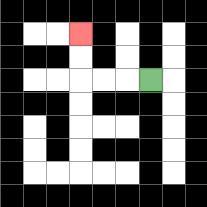{'start': '[6, 3]', 'end': '[3, 1]', 'path_directions': 'L,L,L,U,U', 'path_coordinates': '[[6, 3], [5, 3], [4, 3], [3, 3], [3, 2], [3, 1]]'}